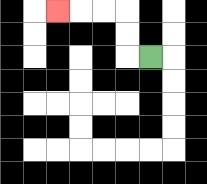{'start': '[6, 2]', 'end': '[2, 0]', 'path_directions': 'L,U,U,L,L,L', 'path_coordinates': '[[6, 2], [5, 2], [5, 1], [5, 0], [4, 0], [3, 0], [2, 0]]'}